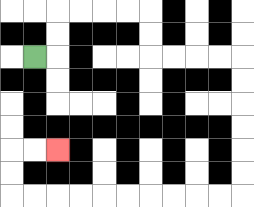{'start': '[1, 2]', 'end': '[2, 6]', 'path_directions': 'R,U,U,R,R,R,R,D,D,R,R,R,R,D,D,D,D,D,D,L,L,L,L,L,L,L,L,L,L,U,U,R,R', 'path_coordinates': '[[1, 2], [2, 2], [2, 1], [2, 0], [3, 0], [4, 0], [5, 0], [6, 0], [6, 1], [6, 2], [7, 2], [8, 2], [9, 2], [10, 2], [10, 3], [10, 4], [10, 5], [10, 6], [10, 7], [10, 8], [9, 8], [8, 8], [7, 8], [6, 8], [5, 8], [4, 8], [3, 8], [2, 8], [1, 8], [0, 8], [0, 7], [0, 6], [1, 6], [2, 6]]'}